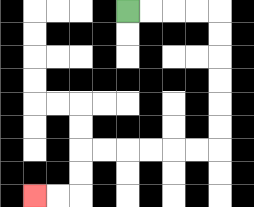{'start': '[5, 0]', 'end': '[1, 8]', 'path_directions': 'R,R,R,R,D,D,D,D,D,D,L,L,L,L,L,L,D,D,L,L', 'path_coordinates': '[[5, 0], [6, 0], [7, 0], [8, 0], [9, 0], [9, 1], [9, 2], [9, 3], [9, 4], [9, 5], [9, 6], [8, 6], [7, 6], [6, 6], [5, 6], [4, 6], [3, 6], [3, 7], [3, 8], [2, 8], [1, 8]]'}